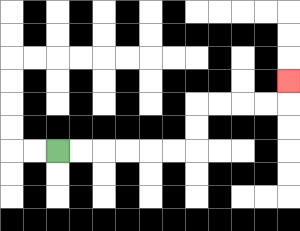{'start': '[2, 6]', 'end': '[12, 3]', 'path_directions': 'R,R,R,R,R,R,U,U,R,R,R,R,U', 'path_coordinates': '[[2, 6], [3, 6], [4, 6], [5, 6], [6, 6], [7, 6], [8, 6], [8, 5], [8, 4], [9, 4], [10, 4], [11, 4], [12, 4], [12, 3]]'}